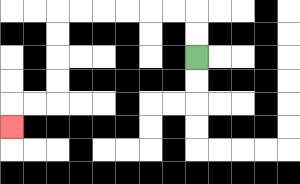{'start': '[8, 2]', 'end': '[0, 5]', 'path_directions': 'U,U,L,L,L,L,L,L,D,D,D,D,L,L,D', 'path_coordinates': '[[8, 2], [8, 1], [8, 0], [7, 0], [6, 0], [5, 0], [4, 0], [3, 0], [2, 0], [2, 1], [2, 2], [2, 3], [2, 4], [1, 4], [0, 4], [0, 5]]'}